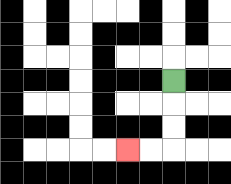{'start': '[7, 3]', 'end': '[5, 6]', 'path_directions': 'D,D,D,L,L', 'path_coordinates': '[[7, 3], [7, 4], [7, 5], [7, 6], [6, 6], [5, 6]]'}